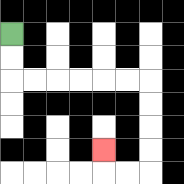{'start': '[0, 1]', 'end': '[4, 6]', 'path_directions': 'D,D,R,R,R,R,R,R,D,D,D,D,L,L,U', 'path_coordinates': '[[0, 1], [0, 2], [0, 3], [1, 3], [2, 3], [3, 3], [4, 3], [5, 3], [6, 3], [6, 4], [6, 5], [6, 6], [6, 7], [5, 7], [4, 7], [4, 6]]'}